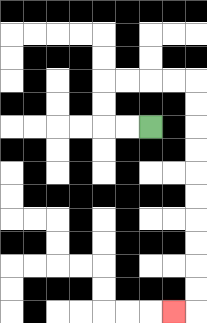{'start': '[6, 5]', 'end': '[7, 13]', 'path_directions': 'L,L,U,U,R,R,R,R,D,D,D,D,D,D,D,D,D,D,L', 'path_coordinates': '[[6, 5], [5, 5], [4, 5], [4, 4], [4, 3], [5, 3], [6, 3], [7, 3], [8, 3], [8, 4], [8, 5], [8, 6], [8, 7], [8, 8], [8, 9], [8, 10], [8, 11], [8, 12], [8, 13], [7, 13]]'}